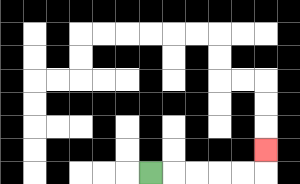{'start': '[6, 7]', 'end': '[11, 6]', 'path_directions': 'R,R,R,R,R,U', 'path_coordinates': '[[6, 7], [7, 7], [8, 7], [9, 7], [10, 7], [11, 7], [11, 6]]'}